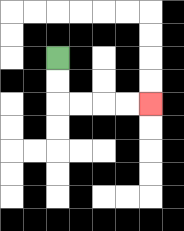{'start': '[2, 2]', 'end': '[6, 4]', 'path_directions': 'D,D,R,R,R,R', 'path_coordinates': '[[2, 2], [2, 3], [2, 4], [3, 4], [4, 4], [5, 4], [6, 4]]'}